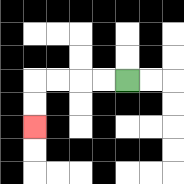{'start': '[5, 3]', 'end': '[1, 5]', 'path_directions': 'L,L,L,L,D,D', 'path_coordinates': '[[5, 3], [4, 3], [3, 3], [2, 3], [1, 3], [1, 4], [1, 5]]'}